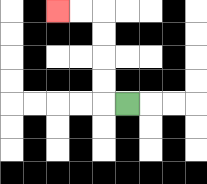{'start': '[5, 4]', 'end': '[2, 0]', 'path_directions': 'L,U,U,U,U,L,L', 'path_coordinates': '[[5, 4], [4, 4], [4, 3], [4, 2], [4, 1], [4, 0], [3, 0], [2, 0]]'}